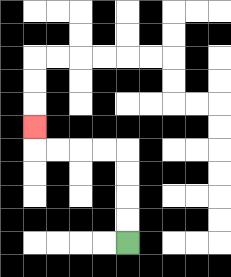{'start': '[5, 10]', 'end': '[1, 5]', 'path_directions': 'U,U,U,U,L,L,L,L,U', 'path_coordinates': '[[5, 10], [5, 9], [5, 8], [5, 7], [5, 6], [4, 6], [3, 6], [2, 6], [1, 6], [1, 5]]'}